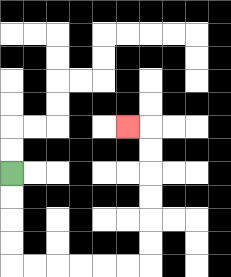{'start': '[0, 7]', 'end': '[5, 5]', 'path_directions': 'D,D,D,D,R,R,R,R,R,R,U,U,U,U,U,U,L', 'path_coordinates': '[[0, 7], [0, 8], [0, 9], [0, 10], [0, 11], [1, 11], [2, 11], [3, 11], [4, 11], [5, 11], [6, 11], [6, 10], [6, 9], [6, 8], [6, 7], [6, 6], [6, 5], [5, 5]]'}